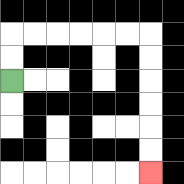{'start': '[0, 3]', 'end': '[6, 7]', 'path_directions': 'U,U,R,R,R,R,R,R,D,D,D,D,D,D', 'path_coordinates': '[[0, 3], [0, 2], [0, 1], [1, 1], [2, 1], [3, 1], [4, 1], [5, 1], [6, 1], [6, 2], [6, 3], [6, 4], [6, 5], [6, 6], [6, 7]]'}